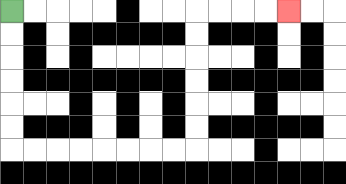{'start': '[0, 0]', 'end': '[12, 0]', 'path_directions': 'D,D,D,D,D,D,R,R,R,R,R,R,R,R,U,U,U,U,U,U,R,R,R,R', 'path_coordinates': '[[0, 0], [0, 1], [0, 2], [0, 3], [0, 4], [0, 5], [0, 6], [1, 6], [2, 6], [3, 6], [4, 6], [5, 6], [6, 6], [7, 6], [8, 6], [8, 5], [8, 4], [8, 3], [8, 2], [8, 1], [8, 0], [9, 0], [10, 0], [11, 0], [12, 0]]'}